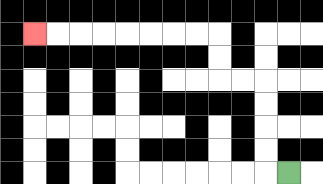{'start': '[12, 7]', 'end': '[1, 1]', 'path_directions': 'L,U,U,U,U,L,L,U,U,L,L,L,L,L,L,L,L', 'path_coordinates': '[[12, 7], [11, 7], [11, 6], [11, 5], [11, 4], [11, 3], [10, 3], [9, 3], [9, 2], [9, 1], [8, 1], [7, 1], [6, 1], [5, 1], [4, 1], [3, 1], [2, 1], [1, 1]]'}